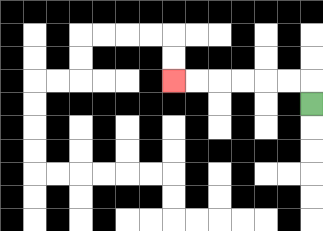{'start': '[13, 4]', 'end': '[7, 3]', 'path_directions': 'U,L,L,L,L,L,L', 'path_coordinates': '[[13, 4], [13, 3], [12, 3], [11, 3], [10, 3], [9, 3], [8, 3], [7, 3]]'}